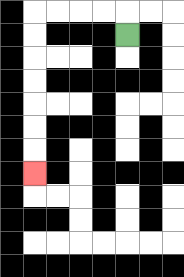{'start': '[5, 1]', 'end': '[1, 7]', 'path_directions': 'U,L,L,L,L,D,D,D,D,D,D,D', 'path_coordinates': '[[5, 1], [5, 0], [4, 0], [3, 0], [2, 0], [1, 0], [1, 1], [1, 2], [1, 3], [1, 4], [1, 5], [1, 6], [1, 7]]'}